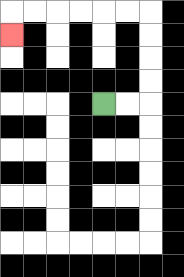{'start': '[4, 4]', 'end': '[0, 1]', 'path_directions': 'R,R,U,U,U,U,L,L,L,L,L,L,D', 'path_coordinates': '[[4, 4], [5, 4], [6, 4], [6, 3], [6, 2], [6, 1], [6, 0], [5, 0], [4, 0], [3, 0], [2, 0], [1, 0], [0, 0], [0, 1]]'}